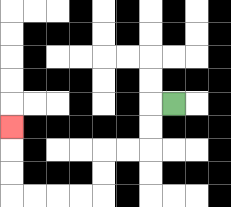{'start': '[7, 4]', 'end': '[0, 5]', 'path_directions': 'L,D,D,L,L,D,D,L,L,L,L,U,U,U', 'path_coordinates': '[[7, 4], [6, 4], [6, 5], [6, 6], [5, 6], [4, 6], [4, 7], [4, 8], [3, 8], [2, 8], [1, 8], [0, 8], [0, 7], [0, 6], [0, 5]]'}